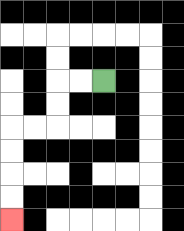{'start': '[4, 3]', 'end': '[0, 9]', 'path_directions': 'L,L,D,D,L,L,D,D,D,D', 'path_coordinates': '[[4, 3], [3, 3], [2, 3], [2, 4], [2, 5], [1, 5], [0, 5], [0, 6], [0, 7], [0, 8], [0, 9]]'}